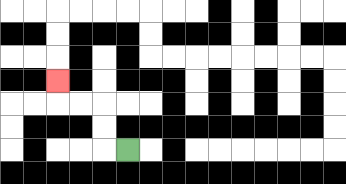{'start': '[5, 6]', 'end': '[2, 3]', 'path_directions': 'L,U,U,L,L,U', 'path_coordinates': '[[5, 6], [4, 6], [4, 5], [4, 4], [3, 4], [2, 4], [2, 3]]'}